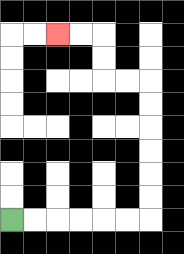{'start': '[0, 9]', 'end': '[2, 1]', 'path_directions': 'R,R,R,R,R,R,U,U,U,U,U,U,L,L,U,U,L,L', 'path_coordinates': '[[0, 9], [1, 9], [2, 9], [3, 9], [4, 9], [5, 9], [6, 9], [6, 8], [6, 7], [6, 6], [6, 5], [6, 4], [6, 3], [5, 3], [4, 3], [4, 2], [4, 1], [3, 1], [2, 1]]'}